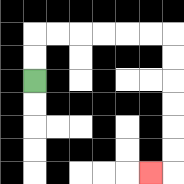{'start': '[1, 3]', 'end': '[6, 7]', 'path_directions': 'U,U,R,R,R,R,R,R,D,D,D,D,D,D,L', 'path_coordinates': '[[1, 3], [1, 2], [1, 1], [2, 1], [3, 1], [4, 1], [5, 1], [6, 1], [7, 1], [7, 2], [7, 3], [7, 4], [7, 5], [7, 6], [7, 7], [6, 7]]'}